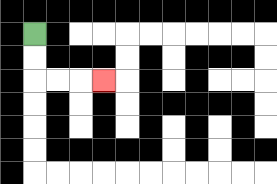{'start': '[1, 1]', 'end': '[4, 3]', 'path_directions': 'D,D,R,R,R', 'path_coordinates': '[[1, 1], [1, 2], [1, 3], [2, 3], [3, 3], [4, 3]]'}